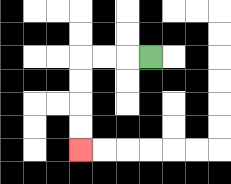{'start': '[6, 2]', 'end': '[3, 6]', 'path_directions': 'L,L,L,D,D,D,D', 'path_coordinates': '[[6, 2], [5, 2], [4, 2], [3, 2], [3, 3], [3, 4], [3, 5], [3, 6]]'}